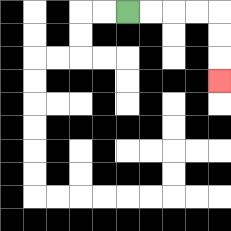{'start': '[5, 0]', 'end': '[9, 3]', 'path_directions': 'R,R,R,R,D,D,D', 'path_coordinates': '[[5, 0], [6, 0], [7, 0], [8, 0], [9, 0], [9, 1], [9, 2], [9, 3]]'}